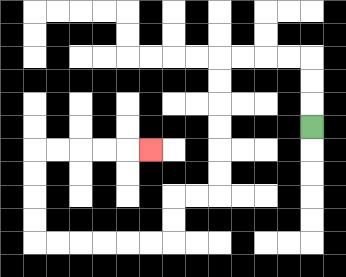{'start': '[13, 5]', 'end': '[6, 6]', 'path_directions': 'U,U,U,L,L,L,L,D,D,D,D,D,D,L,L,D,D,L,L,L,L,L,L,U,U,U,U,R,R,R,R,R', 'path_coordinates': '[[13, 5], [13, 4], [13, 3], [13, 2], [12, 2], [11, 2], [10, 2], [9, 2], [9, 3], [9, 4], [9, 5], [9, 6], [9, 7], [9, 8], [8, 8], [7, 8], [7, 9], [7, 10], [6, 10], [5, 10], [4, 10], [3, 10], [2, 10], [1, 10], [1, 9], [1, 8], [1, 7], [1, 6], [2, 6], [3, 6], [4, 6], [5, 6], [6, 6]]'}